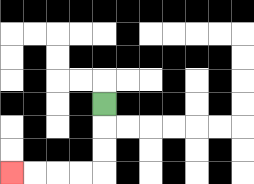{'start': '[4, 4]', 'end': '[0, 7]', 'path_directions': 'D,D,D,L,L,L,L', 'path_coordinates': '[[4, 4], [4, 5], [4, 6], [4, 7], [3, 7], [2, 7], [1, 7], [0, 7]]'}